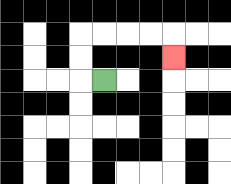{'start': '[4, 3]', 'end': '[7, 2]', 'path_directions': 'L,U,U,R,R,R,R,D', 'path_coordinates': '[[4, 3], [3, 3], [3, 2], [3, 1], [4, 1], [5, 1], [6, 1], [7, 1], [7, 2]]'}